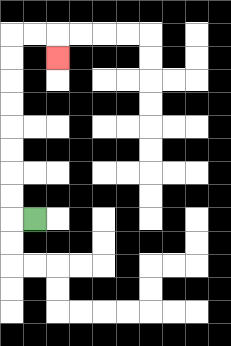{'start': '[1, 9]', 'end': '[2, 2]', 'path_directions': 'L,U,U,U,U,U,U,U,U,R,R,D', 'path_coordinates': '[[1, 9], [0, 9], [0, 8], [0, 7], [0, 6], [0, 5], [0, 4], [0, 3], [0, 2], [0, 1], [1, 1], [2, 1], [2, 2]]'}